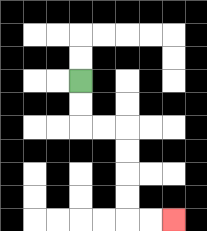{'start': '[3, 3]', 'end': '[7, 9]', 'path_directions': 'D,D,R,R,D,D,D,D,R,R', 'path_coordinates': '[[3, 3], [3, 4], [3, 5], [4, 5], [5, 5], [5, 6], [5, 7], [5, 8], [5, 9], [6, 9], [7, 9]]'}